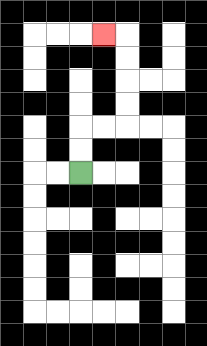{'start': '[3, 7]', 'end': '[4, 1]', 'path_directions': 'U,U,R,R,U,U,U,U,L', 'path_coordinates': '[[3, 7], [3, 6], [3, 5], [4, 5], [5, 5], [5, 4], [5, 3], [5, 2], [5, 1], [4, 1]]'}